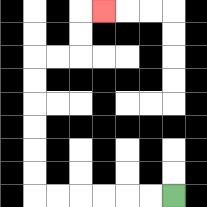{'start': '[7, 8]', 'end': '[4, 0]', 'path_directions': 'L,L,L,L,L,L,U,U,U,U,U,U,R,R,U,U,R', 'path_coordinates': '[[7, 8], [6, 8], [5, 8], [4, 8], [3, 8], [2, 8], [1, 8], [1, 7], [1, 6], [1, 5], [1, 4], [1, 3], [1, 2], [2, 2], [3, 2], [3, 1], [3, 0], [4, 0]]'}